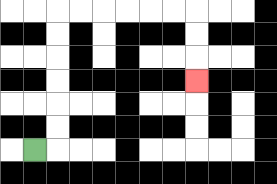{'start': '[1, 6]', 'end': '[8, 3]', 'path_directions': 'R,U,U,U,U,U,U,R,R,R,R,R,R,D,D,D', 'path_coordinates': '[[1, 6], [2, 6], [2, 5], [2, 4], [2, 3], [2, 2], [2, 1], [2, 0], [3, 0], [4, 0], [5, 0], [6, 0], [7, 0], [8, 0], [8, 1], [8, 2], [8, 3]]'}